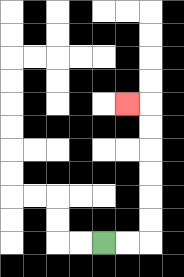{'start': '[4, 10]', 'end': '[5, 4]', 'path_directions': 'R,R,U,U,U,U,U,U,L', 'path_coordinates': '[[4, 10], [5, 10], [6, 10], [6, 9], [6, 8], [6, 7], [6, 6], [6, 5], [6, 4], [5, 4]]'}